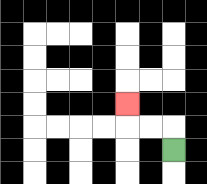{'start': '[7, 6]', 'end': '[5, 4]', 'path_directions': 'U,L,L,U', 'path_coordinates': '[[7, 6], [7, 5], [6, 5], [5, 5], [5, 4]]'}